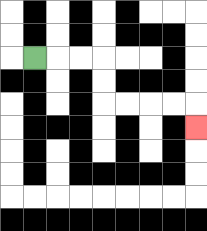{'start': '[1, 2]', 'end': '[8, 5]', 'path_directions': 'R,R,R,D,D,R,R,R,R,D', 'path_coordinates': '[[1, 2], [2, 2], [3, 2], [4, 2], [4, 3], [4, 4], [5, 4], [6, 4], [7, 4], [8, 4], [8, 5]]'}